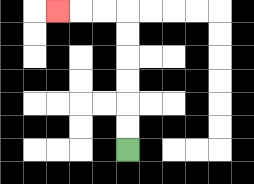{'start': '[5, 6]', 'end': '[2, 0]', 'path_directions': 'U,U,U,U,U,U,L,L,L', 'path_coordinates': '[[5, 6], [5, 5], [5, 4], [5, 3], [5, 2], [5, 1], [5, 0], [4, 0], [3, 0], [2, 0]]'}